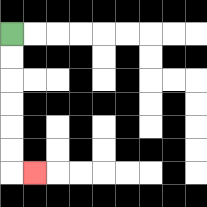{'start': '[0, 1]', 'end': '[1, 7]', 'path_directions': 'D,D,D,D,D,D,R', 'path_coordinates': '[[0, 1], [0, 2], [0, 3], [0, 4], [0, 5], [0, 6], [0, 7], [1, 7]]'}